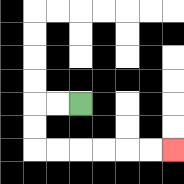{'start': '[3, 4]', 'end': '[7, 6]', 'path_directions': 'L,L,D,D,R,R,R,R,R,R', 'path_coordinates': '[[3, 4], [2, 4], [1, 4], [1, 5], [1, 6], [2, 6], [3, 6], [4, 6], [5, 6], [6, 6], [7, 6]]'}